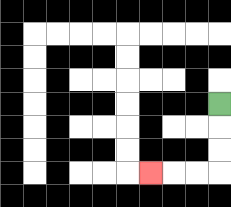{'start': '[9, 4]', 'end': '[6, 7]', 'path_directions': 'D,D,D,L,L,L', 'path_coordinates': '[[9, 4], [9, 5], [9, 6], [9, 7], [8, 7], [7, 7], [6, 7]]'}